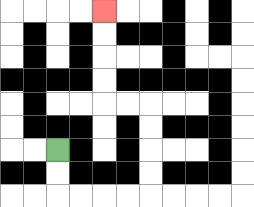{'start': '[2, 6]', 'end': '[4, 0]', 'path_directions': 'D,D,R,R,R,R,U,U,U,U,L,L,U,U,U,U', 'path_coordinates': '[[2, 6], [2, 7], [2, 8], [3, 8], [4, 8], [5, 8], [6, 8], [6, 7], [6, 6], [6, 5], [6, 4], [5, 4], [4, 4], [4, 3], [4, 2], [4, 1], [4, 0]]'}